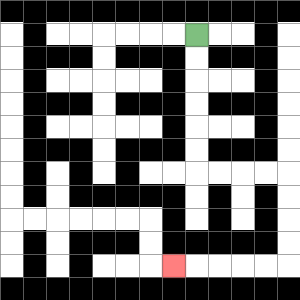{'start': '[8, 1]', 'end': '[7, 11]', 'path_directions': 'D,D,D,D,D,D,R,R,R,R,D,D,D,D,L,L,L,L,L', 'path_coordinates': '[[8, 1], [8, 2], [8, 3], [8, 4], [8, 5], [8, 6], [8, 7], [9, 7], [10, 7], [11, 7], [12, 7], [12, 8], [12, 9], [12, 10], [12, 11], [11, 11], [10, 11], [9, 11], [8, 11], [7, 11]]'}